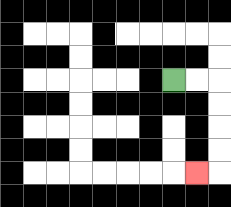{'start': '[7, 3]', 'end': '[8, 7]', 'path_directions': 'R,R,D,D,D,D,L', 'path_coordinates': '[[7, 3], [8, 3], [9, 3], [9, 4], [9, 5], [9, 6], [9, 7], [8, 7]]'}